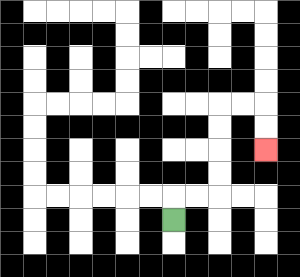{'start': '[7, 9]', 'end': '[11, 6]', 'path_directions': 'U,R,R,U,U,U,U,R,R,D,D', 'path_coordinates': '[[7, 9], [7, 8], [8, 8], [9, 8], [9, 7], [9, 6], [9, 5], [9, 4], [10, 4], [11, 4], [11, 5], [11, 6]]'}